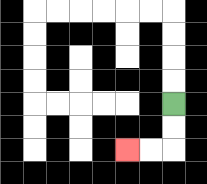{'start': '[7, 4]', 'end': '[5, 6]', 'path_directions': 'D,D,L,L', 'path_coordinates': '[[7, 4], [7, 5], [7, 6], [6, 6], [5, 6]]'}